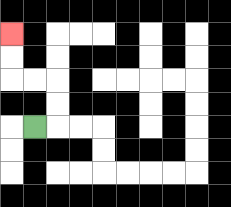{'start': '[1, 5]', 'end': '[0, 1]', 'path_directions': 'R,U,U,L,L,U,U', 'path_coordinates': '[[1, 5], [2, 5], [2, 4], [2, 3], [1, 3], [0, 3], [0, 2], [0, 1]]'}